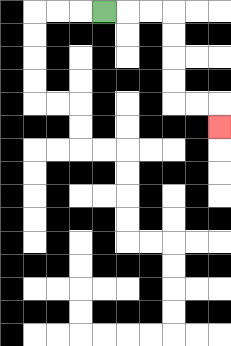{'start': '[4, 0]', 'end': '[9, 5]', 'path_directions': 'R,R,R,D,D,D,D,R,R,D', 'path_coordinates': '[[4, 0], [5, 0], [6, 0], [7, 0], [7, 1], [7, 2], [7, 3], [7, 4], [8, 4], [9, 4], [9, 5]]'}